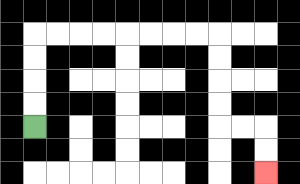{'start': '[1, 5]', 'end': '[11, 7]', 'path_directions': 'U,U,U,U,R,R,R,R,R,R,R,R,D,D,D,D,R,R,D,D', 'path_coordinates': '[[1, 5], [1, 4], [1, 3], [1, 2], [1, 1], [2, 1], [3, 1], [4, 1], [5, 1], [6, 1], [7, 1], [8, 1], [9, 1], [9, 2], [9, 3], [9, 4], [9, 5], [10, 5], [11, 5], [11, 6], [11, 7]]'}